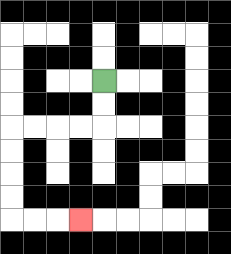{'start': '[4, 3]', 'end': '[3, 9]', 'path_directions': 'D,D,L,L,L,L,D,D,D,D,R,R,R', 'path_coordinates': '[[4, 3], [4, 4], [4, 5], [3, 5], [2, 5], [1, 5], [0, 5], [0, 6], [0, 7], [0, 8], [0, 9], [1, 9], [2, 9], [3, 9]]'}